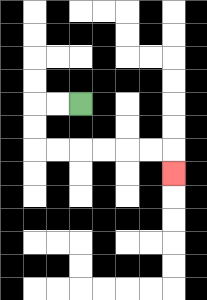{'start': '[3, 4]', 'end': '[7, 7]', 'path_directions': 'L,L,D,D,R,R,R,R,R,R,D', 'path_coordinates': '[[3, 4], [2, 4], [1, 4], [1, 5], [1, 6], [2, 6], [3, 6], [4, 6], [5, 6], [6, 6], [7, 6], [7, 7]]'}